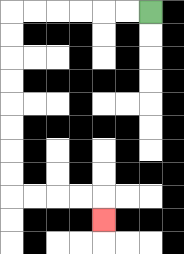{'start': '[6, 0]', 'end': '[4, 9]', 'path_directions': 'L,L,L,L,L,L,D,D,D,D,D,D,D,D,R,R,R,R,D', 'path_coordinates': '[[6, 0], [5, 0], [4, 0], [3, 0], [2, 0], [1, 0], [0, 0], [0, 1], [0, 2], [0, 3], [0, 4], [0, 5], [0, 6], [0, 7], [0, 8], [1, 8], [2, 8], [3, 8], [4, 8], [4, 9]]'}